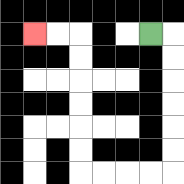{'start': '[6, 1]', 'end': '[1, 1]', 'path_directions': 'R,D,D,D,D,D,D,L,L,L,L,U,U,U,U,U,U,L,L', 'path_coordinates': '[[6, 1], [7, 1], [7, 2], [7, 3], [7, 4], [7, 5], [7, 6], [7, 7], [6, 7], [5, 7], [4, 7], [3, 7], [3, 6], [3, 5], [3, 4], [3, 3], [3, 2], [3, 1], [2, 1], [1, 1]]'}